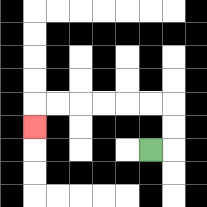{'start': '[6, 6]', 'end': '[1, 5]', 'path_directions': 'R,U,U,L,L,L,L,L,L,D', 'path_coordinates': '[[6, 6], [7, 6], [7, 5], [7, 4], [6, 4], [5, 4], [4, 4], [3, 4], [2, 4], [1, 4], [1, 5]]'}